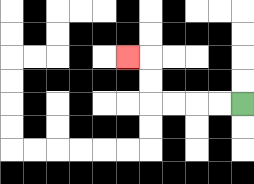{'start': '[10, 4]', 'end': '[5, 2]', 'path_directions': 'L,L,L,L,U,U,L', 'path_coordinates': '[[10, 4], [9, 4], [8, 4], [7, 4], [6, 4], [6, 3], [6, 2], [5, 2]]'}